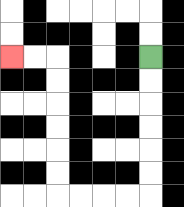{'start': '[6, 2]', 'end': '[0, 2]', 'path_directions': 'D,D,D,D,D,D,L,L,L,L,U,U,U,U,U,U,L,L', 'path_coordinates': '[[6, 2], [6, 3], [6, 4], [6, 5], [6, 6], [6, 7], [6, 8], [5, 8], [4, 8], [3, 8], [2, 8], [2, 7], [2, 6], [2, 5], [2, 4], [2, 3], [2, 2], [1, 2], [0, 2]]'}